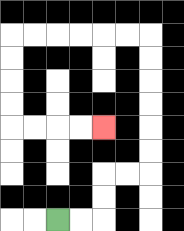{'start': '[2, 9]', 'end': '[4, 5]', 'path_directions': 'R,R,U,U,R,R,U,U,U,U,U,U,L,L,L,L,L,L,D,D,D,D,R,R,R,R', 'path_coordinates': '[[2, 9], [3, 9], [4, 9], [4, 8], [4, 7], [5, 7], [6, 7], [6, 6], [6, 5], [6, 4], [6, 3], [6, 2], [6, 1], [5, 1], [4, 1], [3, 1], [2, 1], [1, 1], [0, 1], [0, 2], [0, 3], [0, 4], [0, 5], [1, 5], [2, 5], [3, 5], [4, 5]]'}